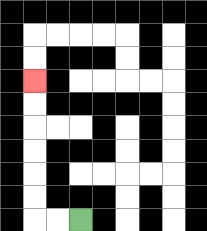{'start': '[3, 9]', 'end': '[1, 3]', 'path_directions': 'L,L,U,U,U,U,U,U', 'path_coordinates': '[[3, 9], [2, 9], [1, 9], [1, 8], [1, 7], [1, 6], [1, 5], [1, 4], [1, 3]]'}